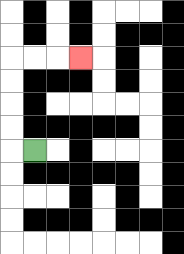{'start': '[1, 6]', 'end': '[3, 2]', 'path_directions': 'L,U,U,U,U,R,R,R', 'path_coordinates': '[[1, 6], [0, 6], [0, 5], [0, 4], [0, 3], [0, 2], [1, 2], [2, 2], [3, 2]]'}